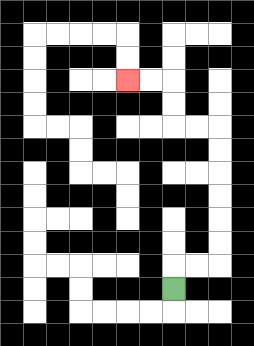{'start': '[7, 12]', 'end': '[5, 3]', 'path_directions': 'U,R,R,U,U,U,U,U,U,L,L,U,U,L,L', 'path_coordinates': '[[7, 12], [7, 11], [8, 11], [9, 11], [9, 10], [9, 9], [9, 8], [9, 7], [9, 6], [9, 5], [8, 5], [7, 5], [7, 4], [7, 3], [6, 3], [5, 3]]'}